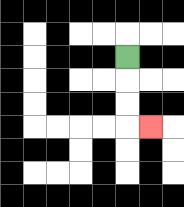{'start': '[5, 2]', 'end': '[6, 5]', 'path_directions': 'D,D,D,R', 'path_coordinates': '[[5, 2], [5, 3], [5, 4], [5, 5], [6, 5]]'}